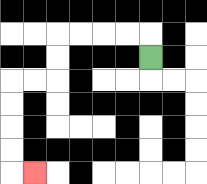{'start': '[6, 2]', 'end': '[1, 7]', 'path_directions': 'U,L,L,L,L,D,D,L,L,D,D,D,D,R', 'path_coordinates': '[[6, 2], [6, 1], [5, 1], [4, 1], [3, 1], [2, 1], [2, 2], [2, 3], [1, 3], [0, 3], [0, 4], [0, 5], [0, 6], [0, 7], [1, 7]]'}